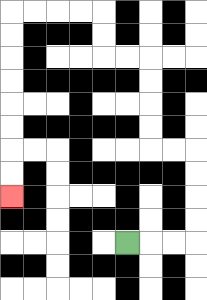{'start': '[5, 10]', 'end': '[0, 8]', 'path_directions': 'R,R,R,U,U,U,U,L,L,U,U,U,U,L,L,U,U,L,L,L,L,D,D,D,D,D,D,D,D', 'path_coordinates': '[[5, 10], [6, 10], [7, 10], [8, 10], [8, 9], [8, 8], [8, 7], [8, 6], [7, 6], [6, 6], [6, 5], [6, 4], [6, 3], [6, 2], [5, 2], [4, 2], [4, 1], [4, 0], [3, 0], [2, 0], [1, 0], [0, 0], [0, 1], [0, 2], [0, 3], [0, 4], [0, 5], [0, 6], [0, 7], [0, 8]]'}